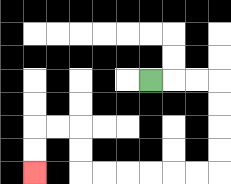{'start': '[6, 3]', 'end': '[1, 7]', 'path_directions': 'R,R,R,D,D,D,D,L,L,L,L,L,L,U,U,L,L,D,D', 'path_coordinates': '[[6, 3], [7, 3], [8, 3], [9, 3], [9, 4], [9, 5], [9, 6], [9, 7], [8, 7], [7, 7], [6, 7], [5, 7], [4, 7], [3, 7], [3, 6], [3, 5], [2, 5], [1, 5], [1, 6], [1, 7]]'}